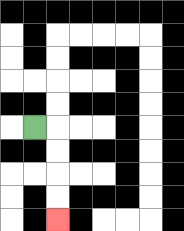{'start': '[1, 5]', 'end': '[2, 9]', 'path_directions': 'R,D,D,D,D', 'path_coordinates': '[[1, 5], [2, 5], [2, 6], [2, 7], [2, 8], [2, 9]]'}